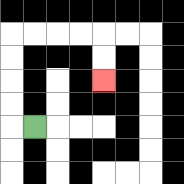{'start': '[1, 5]', 'end': '[4, 3]', 'path_directions': 'L,U,U,U,U,R,R,R,R,D,D', 'path_coordinates': '[[1, 5], [0, 5], [0, 4], [0, 3], [0, 2], [0, 1], [1, 1], [2, 1], [3, 1], [4, 1], [4, 2], [4, 3]]'}